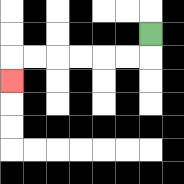{'start': '[6, 1]', 'end': '[0, 3]', 'path_directions': 'D,L,L,L,L,L,L,D', 'path_coordinates': '[[6, 1], [6, 2], [5, 2], [4, 2], [3, 2], [2, 2], [1, 2], [0, 2], [0, 3]]'}